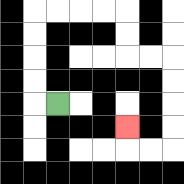{'start': '[2, 4]', 'end': '[5, 5]', 'path_directions': 'L,U,U,U,U,R,R,R,R,D,D,R,R,D,D,D,D,L,L,U', 'path_coordinates': '[[2, 4], [1, 4], [1, 3], [1, 2], [1, 1], [1, 0], [2, 0], [3, 0], [4, 0], [5, 0], [5, 1], [5, 2], [6, 2], [7, 2], [7, 3], [7, 4], [7, 5], [7, 6], [6, 6], [5, 6], [5, 5]]'}